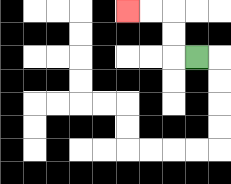{'start': '[8, 2]', 'end': '[5, 0]', 'path_directions': 'L,U,U,L,L', 'path_coordinates': '[[8, 2], [7, 2], [7, 1], [7, 0], [6, 0], [5, 0]]'}